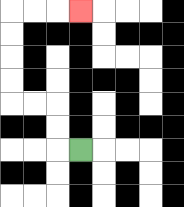{'start': '[3, 6]', 'end': '[3, 0]', 'path_directions': 'L,U,U,L,L,U,U,U,U,R,R,R', 'path_coordinates': '[[3, 6], [2, 6], [2, 5], [2, 4], [1, 4], [0, 4], [0, 3], [0, 2], [0, 1], [0, 0], [1, 0], [2, 0], [3, 0]]'}